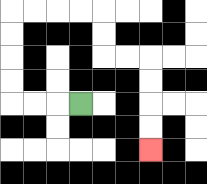{'start': '[3, 4]', 'end': '[6, 6]', 'path_directions': 'L,L,L,U,U,U,U,R,R,R,R,D,D,R,R,D,D,D,D', 'path_coordinates': '[[3, 4], [2, 4], [1, 4], [0, 4], [0, 3], [0, 2], [0, 1], [0, 0], [1, 0], [2, 0], [3, 0], [4, 0], [4, 1], [4, 2], [5, 2], [6, 2], [6, 3], [6, 4], [6, 5], [6, 6]]'}